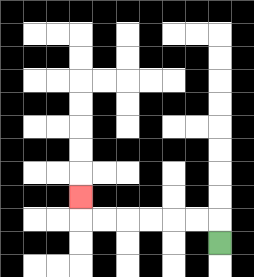{'start': '[9, 10]', 'end': '[3, 8]', 'path_directions': 'U,L,L,L,L,L,L,U', 'path_coordinates': '[[9, 10], [9, 9], [8, 9], [7, 9], [6, 9], [5, 9], [4, 9], [3, 9], [3, 8]]'}